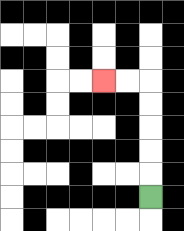{'start': '[6, 8]', 'end': '[4, 3]', 'path_directions': 'U,U,U,U,U,L,L', 'path_coordinates': '[[6, 8], [6, 7], [6, 6], [6, 5], [6, 4], [6, 3], [5, 3], [4, 3]]'}